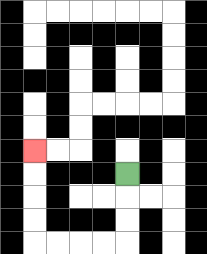{'start': '[5, 7]', 'end': '[1, 6]', 'path_directions': 'D,D,D,L,L,L,L,U,U,U,U', 'path_coordinates': '[[5, 7], [5, 8], [5, 9], [5, 10], [4, 10], [3, 10], [2, 10], [1, 10], [1, 9], [1, 8], [1, 7], [1, 6]]'}